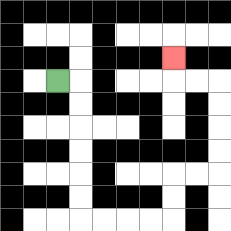{'start': '[2, 3]', 'end': '[7, 2]', 'path_directions': 'R,D,D,D,D,D,D,R,R,R,R,U,U,R,R,U,U,U,U,L,L,U', 'path_coordinates': '[[2, 3], [3, 3], [3, 4], [3, 5], [3, 6], [3, 7], [3, 8], [3, 9], [4, 9], [5, 9], [6, 9], [7, 9], [7, 8], [7, 7], [8, 7], [9, 7], [9, 6], [9, 5], [9, 4], [9, 3], [8, 3], [7, 3], [7, 2]]'}